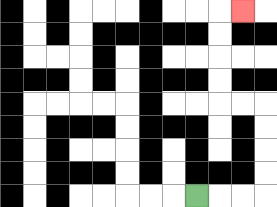{'start': '[8, 8]', 'end': '[10, 0]', 'path_directions': 'R,R,R,U,U,U,U,L,L,U,U,U,U,R', 'path_coordinates': '[[8, 8], [9, 8], [10, 8], [11, 8], [11, 7], [11, 6], [11, 5], [11, 4], [10, 4], [9, 4], [9, 3], [9, 2], [9, 1], [9, 0], [10, 0]]'}